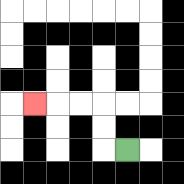{'start': '[5, 6]', 'end': '[1, 4]', 'path_directions': 'L,U,U,L,L,L', 'path_coordinates': '[[5, 6], [4, 6], [4, 5], [4, 4], [3, 4], [2, 4], [1, 4]]'}